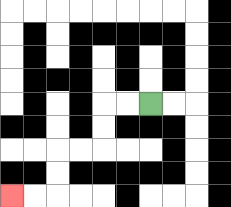{'start': '[6, 4]', 'end': '[0, 8]', 'path_directions': 'L,L,D,D,L,L,D,D,L,L', 'path_coordinates': '[[6, 4], [5, 4], [4, 4], [4, 5], [4, 6], [3, 6], [2, 6], [2, 7], [2, 8], [1, 8], [0, 8]]'}